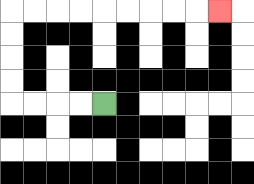{'start': '[4, 4]', 'end': '[9, 0]', 'path_directions': 'L,L,L,L,U,U,U,U,R,R,R,R,R,R,R,R,R', 'path_coordinates': '[[4, 4], [3, 4], [2, 4], [1, 4], [0, 4], [0, 3], [0, 2], [0, 1], [0, 0], [1, 0], [2, 0], [3, 0], [4, 0], [5, 0], [6, 0], [7, 0], [8, 0], [9, 0]]'}